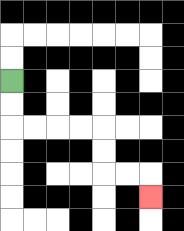{'start': '[0, 3]', 'end': '[6, 8]', 'path_directions': 'D,D,R,R,R,R,D,D,R,R,D', 'path_coordinates': '[[0, 3], [0, 4], [0, 5], [1, 5], [2, 5], [3, 5], [4, 5], [4, 6], [4, 7], [5, 7], [6, 7], [6, 8]]'}